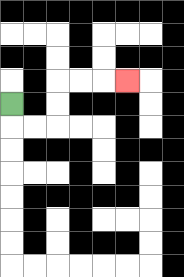{'start': '[0, 4]', 'end': '[5, 3]', 'path_directions': 'D,R,R,U,U,R,R,R', 'path_coordinates': '[[0, 4], [0, 5], [1, 5], [2, 5], [2, 4], [2, 3], [3, 3], [4, 3], [5, 3]]'}